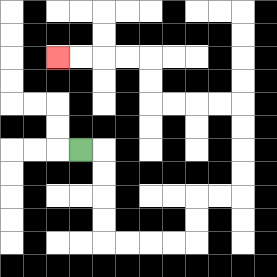{'start': '[3, 6]', 'end': '[2, 2]', 'path_directions': 'R,D,D,D,D,R,R,R,R,U,U,R,R,U,U,U,U,L,L,L,L,U,U,L,L,L,L', 'path_coordinates': '[[3, 6], [4, 6], [4, 7], [4, 8], [4, 9], [4, 10], [5, 10], [6, 10], [7, 10], [8, 10], [8, 9], [8, 8], [9, 8], [10, 8], [10, 7], [10, 6], [10, 5], [10, 4], [9, 4], [8, 4], [7, 4], [6, 4], [6, 3], [6, 2], [5, 2], [4, 2], [3, 2], [2, 2]]'}